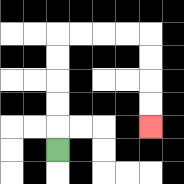{'start': '[2, 6]', 'end': '[6, 5]', 'path_directions': 'U,U,U,U,U,R,R,R,R,D,D,D,D', 'path_coordinates': '[[2, 6], [2, 5], [2, 4], [2, 3], [2, 2], [2, 1], [3, 1], [4, 1], [5, 1], [6, 1], [6, 2], [6, 3], [6, 4], [6, 5]]'}